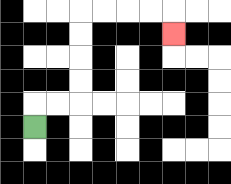{'start': '[1, 5]', 'end': '[7, 1]', 'path_directions': 'U,R,R,U,U,U,U,R,R,R,R,D', 'path_coordinates': '[[1, 5], [1, 4], [2, 4], [3, 4], [3, 3], [3, 2], [3, 1], [3, 0], [4, 0], [5, 0], [6, 0], [7, 0], [7, 1]]'}